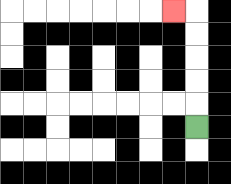{'start': '[8, 5]', 'end': '[7, 0]', 'path_directions': 'U,U,U,U,U,L', 'path_coordinates': '[[8, 5], [8, 4], [8, 3], [8, 2], [8, 1], [8, 0], [7, 0]]'}